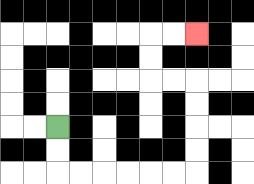{'start': '[2, 5]', 'end': '[8, 1]', 'path_directions': 'D,D,R,R,R,R,R,R,U,U,U,U,L,L,U,U,R,R', 'path_coordinates': '[[2, 5], [2, 6], [2, 7], [3, 7], [4, 7], [5, 7], [6, 7], [7, 7], [8, 7], [8, 6], [8, 5], [8, 4], [8, 3], [7, 3], [6, 3], [6, 2], [6, 1], [7, 1], [8, 1]]'}